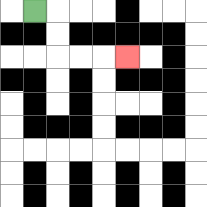{'start': '[1, 0]', 'end': '[5, 2]', 'path_directions': 'R,D,D,R,R,R', 'path_coordinates': '[[1, 0], [2, 0], [2, 1], [2, 2], [3, 2], [4, 2], [5, 2]]'}